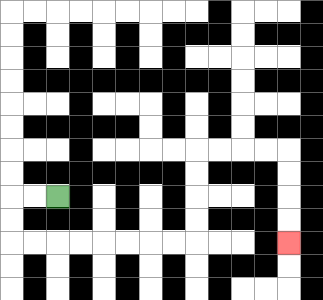{'start': '[2, 8]', 'end': '[12, 10]', 'path_directions': 'L,L,D,D,R,R,R,R,R,R,R,R,U,U,U,U,R,R,R,R,D,D,D,D', 'path_coordinates': '[[2, 8], [1, 8], [0, 8], [0, 9], [0, 10], [1, 10], [2, 10], [3, 10], [4, 10], [5, 10], [6, 10], [7, 10], [8, 10], [8, 9], [8, 8], [8, 7], [8, 6], [9, 6], [10, 6], [11, 6], [12, 6], [12, 7], [12, 8], [12, 9], [12, 10]]'}